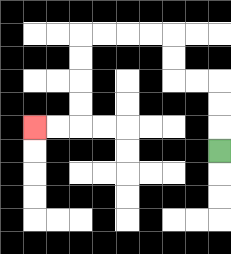{'start': '[9, 6]', 'end': '[1, 5]', 'path_directions': 'U,U,U,L,L,U,U,L,L,L,L,D,D,D,D,L,L', 'path_coordinates': '[[9, 6], [9, 5], [9, 4], [9, 3], [8, 3], [7, 3], [7, 2], [7, 1], [6, 1], [5, 1], [4, 1], [3, 1], [3, 2], [3, 3], [3, 4], [3, 5], [2, 5], [1, 5]]'}